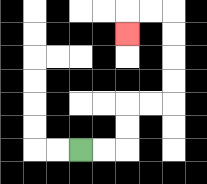{'start': '[3, 6]', 'end': '[5, 1]', 'path_directions': 'R,R,U,U,R,R,U,U,U,U,L,L,D', 'path_coordinates': '[[3, 6], [4, 6], [5, 6], [5, 5], [5, 4], [6, 4], [7, 4], [7, 3], [7, 2], [7, 1], [7, 0], [6, 0], [5, 0], [5, 1]]'}